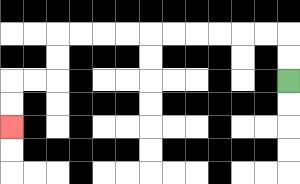{'start': '[12, 3]', 'end': '[0, 5]', 'path_directions': 'U,U,L,L,L,L,L,L,L,L,L,L,D,D,L,L,D,D', 'path_coordinates': '[[12, 3], [12, 2], [12, 1], [11, 1], [10, 1], [9, 1], [8, 1], [7, 1], [6, 1], [5, 1], [4, 1], [3, 1], [2, 1], [2, 2], [2, 3], [1, 3], [0, 3], [0, 4], [0, 5]]'}